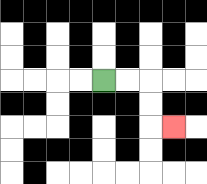{'start': '[4, 3]', 'end': '[7, 5]', 'path_directions': 'R,R,D,D,R', 'path_coordinates': '[[4, 3], [5, 3], [6, 3], [6, 4], [6, 5], [7, 5]]'}